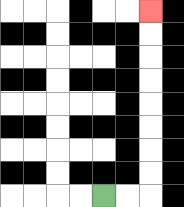{'start': '[4, 8]', 'end': '[6, 0]', 'path_directions': 'R,R,U,U,U,U,U,U,U,U', 'path_coordinates': '[[4, 8], [5, 8], [6, 8], [6, 7], [6, 6], [6, 5], [6, 4], [6, 3], [6, 2], [6, 1], [6, 0]]'}